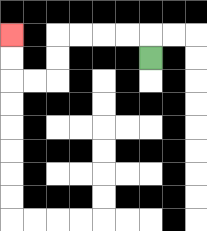{'start': '[6, 2]', 'end': '[0, 1]', 'path_directions': 'U,L,L,L,L,D,D,L,L,U,U', 'path_coordinates': '[[6, 2], [6, 1], [5, 1], [4, 1], [3, 1], [2, 1], [2, 2], [2, 3], [1, 3], [0, 3], [0, 2], [0, 1]]'}